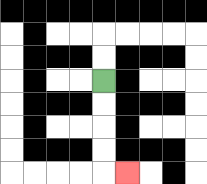{'start': '[4, 3]', 'end': '[5, 7]', 'path_directions': 'D,D,D,D,R', 'path_coordinates': '[[4, 3], [4, 4], [4, 5], [4, 6], [4, 7], [5, 7]]'}